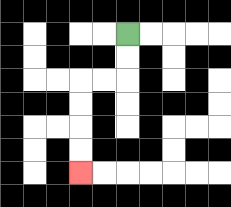{'start': '[5, 1]', 'end': '[3, 7]', 'path_directions': 'D,D,L,L,D,D,D,D', 'path_coordinates': '[[5, 1], [5, 2], [5, 3], [4, 3], [3, 3], [3, 4], [3, 5], [3, 6], [3, 7]]'}